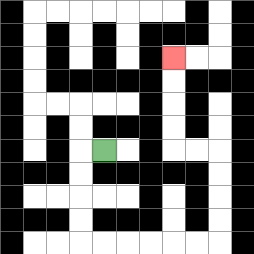{'start': '[4, 6]', 'end': '[7, 2]', 'path_directions': 'L,D,D,D,D,R,R,R,R,R,R,U,U,U,U,L,L,U,U,U,U', 'path_coordinates': '[[4, 6], [3, 6], [3, 7], [3, 8], [3, 9], [3, 10], [4, 10], [5, 10], [6, 10], [7, 10], [8, 10], [9, 10], [9, 9], [9, 8], [9, 7], [9, 6], [8, 6], [7, 6], [7, 5], [7, 4], [7, 3], [7, 2]]'}